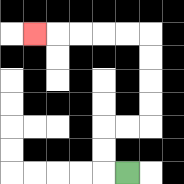{'start': '[5, 7]', 'end': '[1, 1]', 'path_directions': 'L,U,U,R,R,U,U,U,U,L,L,L,L,L', 'path_coordinates': '[[5, 7], [4, 7], [4, 6], [4, 5], [5, 5], [6, 5], [6, 4], [6, 3], [6, 2], [6, 1], [5, 1], [4, 1], [3, 1], [2, 1], [1, 1]]'}